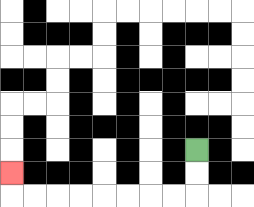{'start': '[8, 6]', 'end': '[0, 7]', 'path_directions': 'D,D,L,L,L,L,L,L,L,L,U', 'path_coordinates': '[[8, 6], [8, 7], [8, 8], [7, 8], [6, 8], [5, 8], [4, 8], [3, 8], [2, 8], [1, 8], [0, 8], [0, 7]]'}